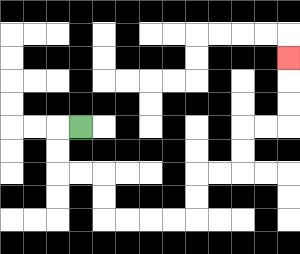{'start': '[3, 5]', 'end': '[12, 2]', 'path_directions': 'L,D,D,R,R,D,D,R,R,R,R,U,U,R,R,U,U,R,R,U,U,U', 'path_coordinates': '[[3, 5], [2, 5], [2, 6], [2, 7], [3, 7], [4, 7], [4, 8], [4, 9], [5, 9], [6, 9], [7, 9], [8, 9], [8, 8], [8, 7], [9, 7], [10, 7], [10, 6], [10, 5], [11, 5], [12, 5], [12, 4], [12, 3], [12, 2]]'}